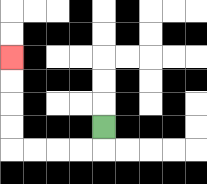{'start': '[4, 5]', 'end': '[0, 2]', 'path_directions': 'D,L,L,L,L,U,U,U,U', 'path_coordinates': '[[4, 5], [4, 6], [3, 6], [2, 6], [1, 6], [0, 6], [0, 5], [0, 4], [0, 3], [0, 2]]'}